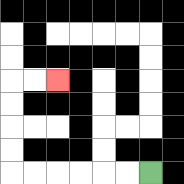{'start': '[6, 7]', 'end': '[2, 3]', 'path_directions': 'L,L,L,L,L,L,U,U,U,U,R,R', 'path_coordinates': '[[6, 7], [5, 7], [4, 7], [3, 7], [2, 7], [1, 7], [0, 7], [0, 6], [0, 5], [0, 4], [0, 3], [1, 3], [2, 3]]'}